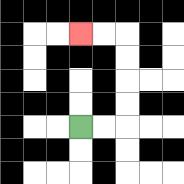{'start': '[3, 5]', 'end': '[3, 1]', 'path_directions': 'R,R,U,U,U,U,L,L', 'path_coordinates': '[[3, 5], [4, 5], [5, 5], [5, 4], [5, 3], [5, 2], [5, 1], [4, 1], [3, 1]]'}